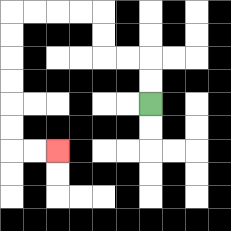{'start': '[6, 4]', 'end': '[2, 6]', 'path_directions': 'U,U,L,L,U,U,L,L,L,L,D,D,D,D,D,D,R,R', 'path_coordinates': '[[6, 4], [6, 3], [6, 2], [5, 2], [4, 2], [4, 1], [4, 0], [3, 0], [2, 0], [1, 0], [0, 0], [0, 1], [0, 2], [0, 3], [0, 4], [0, 5], [0, 6], [1, 6], [2, 6]]'}